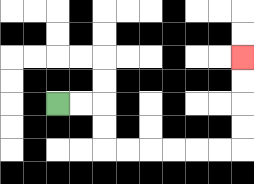{'start': '[2, 4]', 'end': '[10, 2]', 'path_directions': 'R,R,D,D,R,R,R,R,R,R,U,U,U,U', 'path_coordinates': '[[2, 4], [3, 4], [4, 4], [4, 5], [4, 6], [5, 6], [6, 6], [7, 6], [8, 6], [9, 6], [10, 6], [10, 5], [10, 4], [10, 3], [10, 2]]'}